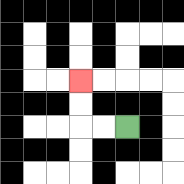{'start': '[5, 5]', 'end': '[3, 3]', 'path_directions': 'L,L,U,U', 'path_coordinates': '[[5, 5], [4, 5], [3, 5], [3, 4], [3, 3]]'}